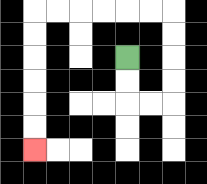{'start': '[5, 2]', 'end': '[1, 6]', 'path_directions': 'D,D,R,R,U,U,U,U,L,L,L,L,L,L,D,D,D,D,D,D', 'path_coordinates': '[[5, 2], [5, 3], [5, 4], [6, 4], [7, 4], [7, 3], [7, 2], [7, 1], [7, 0], [6, 0], [5, 0], [4, 0], [3, 0], [2, 0], [1, 0], [1, 1], [1, 2], [1, 3], [1, 4], [1, 5], [1, 6]]'}